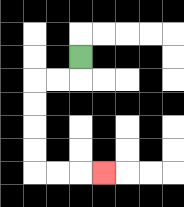{'start': '[3, 2]', 'end': '[4, 7]', 'path_directions': 'D,L,L,D,D,D,D,R,R,R', 'path_coordinates': '[[3, 2], [3, 3], [2, 3], [1, 3], [1, 4], [1, 5], [1, 6], [1, 7], [2, 7], [3, 7], [4, 7]]'}